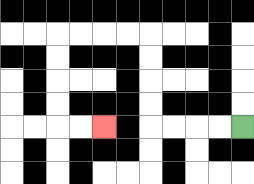{'start': '[10, 5]', 'end': '[4, 5]', 'path_directions': 'L,L,L,L,U,U,U,U,L,L,L,L,D,D,D,D,R,R', 'path_coordinates': '[[10, 5], [9, 5], [8, 5], [7, 5], [6, 5], [6, 4], [6, 3], [6, 2], [6, 1], [5, 1], [4, 1], [3, 1], [2, 1], [2, 2], [2, 3], [2, 4], [2, 5], [3, 5], [4, 5]]'}